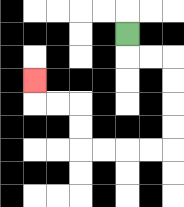{'start': '[5, 1]', 'end': '[1, 3]', 'path_directions': 'D,R,R,D,D,D,D,L,L,L,L,U,U,L,L,U', 'path_coordinates': '[[5, 1], [5, 2], [6, 2], [7, 2], [7, 3], [7, 4], [7, 5], [7, 6], [6, 6], [5, 6], [4, 6], [3, 6], [3, 5], [3, 4], [2, 4], [1, 4], [1, 3]]'}